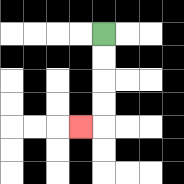{'start': '[4, 1]', 'end': '[3, 5]', 'path_directions': 'D,D,D,D,L', 'path_coordinates': '[[4, 1], [4, 2], [4, 3], [4, 4], [4, 5], [3, 5]]'}